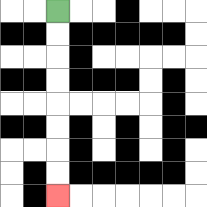{'start': '[2, 0]', 'end': '[2, 8]', 'path_directions': 'D,D,D,D,D,D,D,D', 'path_coordinates': '[[2, 0], [2, 1], [2, 2], [2, 3], [2, 4], [2, 5], [2, 6], [2, 7], [2, 8]]'}